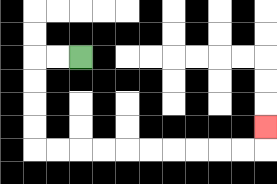{'start': '[3, 2]', 'end': '[11, 5]', 'path_directions': 'L,L,D,D,D,D,R,R,R,R,R,R,R,R,R,R,U', 'path_coordinates': '[[3, 2], [2, 2], [1, 2], [1, 3], [1, 4], [1, 5], [1, 6], [2, 6], [3, 6], [4, 6], [5, 6], [6, 6], [7, 6], [8, 6], [9, 6], [10, 6], [11, 6], [11, 5]]'}